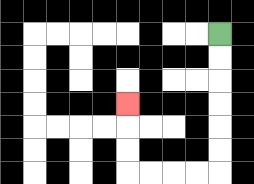{'start': '[9, 1]', 'end': '[5, 4]', 'path_directions': 'D,D,D,D,D,D,L,L,L,L,U,U,U', 'path_coordinates': '[[9, 1], [9, 2], [9, 3], [9, 4], [9, 5], [9, 6], [9, 7], [8, 7], [7, 7], [6, 7], [5, 7], [5, 6], [5, 5], [5, 4]]'}